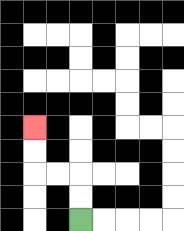{'start': '[3, 9]', 'end': '[1, 5]', 'path_directions': 'U,U,L,L,U,U', 'path_coordinates': '[[3, 9], [3, 8], [3, 7], [2, 7], [1, 7], [1, 6], [1, 5]]'}